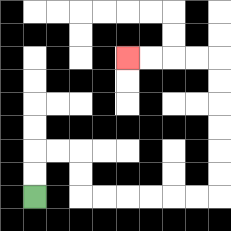{'start': '[1, 8]', 'end': '[5, 2]', 'path_directions': 'U,U,R,R,D,D,R,R,R,R,R,R,U,U,U,U,U,U,L,L,L,L', 'path_coordinates': '[[1, 8], [1, 7], [1, 6], [2, 6], [3, 6], [3, 7], [3, 8], [4, 8], [5, 8], [6, 8], [7, 8], [8, 8], [9, 8], [9, 7], [9, 6], [9, 5], [9, 4], [9, 3], [9, 2], [8, 2], [7, 2], [6, 2], [5, 2]]'}